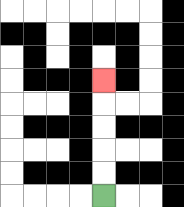{'start': '[4, 8]', 'end': '[4, 3]', 'path_directions': 'U,U,U,U,U', 'path_coordinates': '[[4, 8], [4, 7], [4, 6], [4, 5], [4, 4], [4, 3]]'}